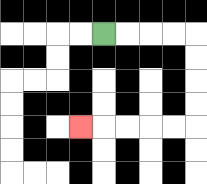{'start': '[4, 1]', 'end': '[3, 5]', 'path_directions': 'R,R,R,R,D,D,D,D,L,L,L,L,L', 'path_coordinates': '[[4, 1], [5, 1], [6, 1], [7, 1], [8, 1], [8, 2], [8, 3], [8, 4], [8, 5], [7, 5], [6, 5], [5, 5], [4, 5], [3, 5]]'}